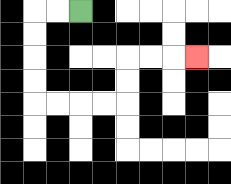{'start': '[3, 0]', 'end': '[8, 2]', 'path_directions': 'L,L,D,D,D,D,R,R,R,R,U,U,R,R,R', 'path_coordinates': '[[3, 0], [2, 0], [1, 0], [1, 1], [1, 2], [1, 3], [1, 4], [2, 4], [3, 4], [4, 4], [5, 4], [5, 3], [5, 2], [6, 2], [7, 2], [8, 2]]'}